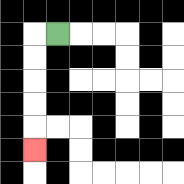{'start': '[2, 1]', 'end': '[1, 6]', 'path_directions': 'L,D,D,D,D,D', 'path_coordinates': '[[2, 1], [1, 1], [1, 2], [1, 3], [1, 4], [1, 5], [1, 6]]'}